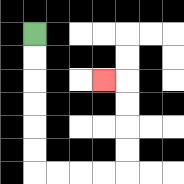{'start': '[1, 1]', 'end': '[4, 3]', 'path_directions': 'D,D,D,D,D,D,R,R,R,R,U,U,U,U,L', 'path_coordinates': '[[1, 1], [1, 2], [1, 3], [1, 4], [1, 5], [1, 6], [1, 7], [2, 7], [3, 7], [4, 7], [5, 7], [5, 6], [5, 5], [5, 4], [5, 3], [4, 3]]'}